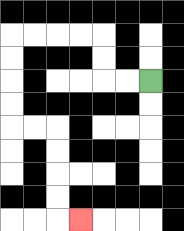{'start': '[6, 3]', 'end': '[3, 9]', 'path_directions': 'L,L,U,U,L,L,L,L,D,D,D,D,R,R,D,D,D,D,R', 'path_coordinates': '[[6, 3], [5, 3], [4, 3], [4, 2], [4, 1], [3, 1], [2, 1], [1, 1], [0, 1], [0, 2], [0, 3], [0, 4], [0, 5], [1, 5], [2, 5], [2, 6], [2, 7], [2, 8], [2, 9], [3, 9]]'}